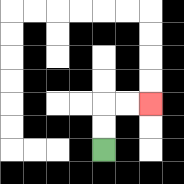{'start': '[4, 6]', 'end': '[6, 4]', 'path_directions': 'U,U,R,R', 'path_coordinates': '[[4, 6], [4, 5], [4, 4], [5, 4], [6, 4]]'}